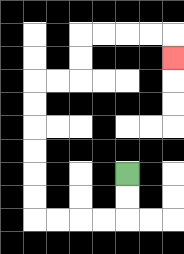{'start': '[5, 7]', 'end': '[7, 2]', 'path_directions': 'D,D,L,L,L,L,U,U,U,U,U,U,R,R,U,U,R,R,R,R,D', 'path_coordinates': '[[5, 7], [5, 8], [5, 9], [4, 9], [3, 9], [2, 9], [1, 9], [1, 8], [1, 7], [1, 6], [1, 5], [1, 4], [1, 3], [2, 3], [3, 3], [3, 2], [3, 1], [4, 1], [5, 1], [6, 1], [7, 1], [7, 2]]'}